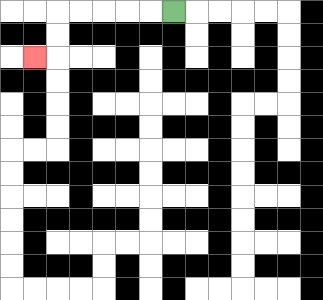{'start': '[7, 0]', 'end': '[1, 2]', 'path_directions': 'L,L,L,L,L,D,D,L', 'path_coordinates': '[[7, 0], [6, 0], [5, 0], [4, 0], [3, 0], [2, 0], [2, 1], [2, 2], [1, 2]]'}